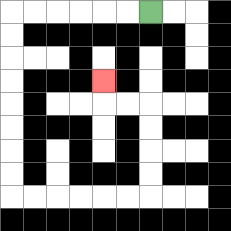{'start': '[6, 0]', 'end': '[4, 3]', 'path_directions': 'L,L,L,L,L,L,D,D,D,D,D,D,D,D,R,R,R,R,R,R,U,U,U,U,L,L,U', 'path_coordinates': '[[6, 0], [5, 0], [4, 0], [3, 0], [2, 0], [1, 0], [0, 0], [0, 1], [0, 2], [0, 3], [0, 4], [0, 5], [0, 6], [0, 7], [0, 8], [1, 8], [2, 8], [3, 8], [4, 8], [5, 8], [6, 8], [6, 7], [6, 6], [6, 5], [6, 4], [5, 4], [4, 4], [4, 3]]'}